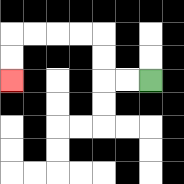{'start': '[6, 3]', 'end': '[0, 3]', 'path_directions': 'L,L,U,U,L,L,L,L,D,D', 'path_coordinates': '[[6, 3], [5, 3], [4, 3], [4, 2], [4, 1], [3, 1], [2, 1], [1, 1], [0, 1], [0, 2], [0, 3]]'}